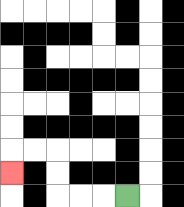{'start': '[5, 8]', 'end': '[0, 7]', 'path_directions': 'L,L,L,U,U,L,L,D', 'path_coordinates': '[[5, 8], [4, 8], [3, 8], [2, 8], [2, 7], [2, 6], [1, 6], [0, 6], [0, 7]]'}